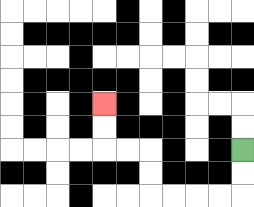{'start': '[10, 6]', 'end': '[4, 4]', 'path_directions': 'D,D,L,L,L,L,U,U,L,L,U,U', 'path_coordinates': '[[10, 6], [10, 7], [10, 8], [9, 8], [8, 8], [7, 8], [6, 8], [6, 7], [6, 6], [5, 6], [4, 6], [4, 5], [4, 4]]'}